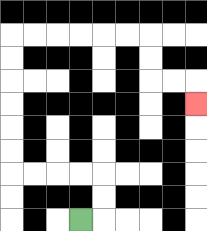{'start': '[3, 9]', 'end': '[8, 4]', 'path_directions': 'R,U,U,L,L,L,L,U,U,U,U,U,U,R,R,R,R,R,R,D,D,R,R,D', 'path_coordinates': '[[3, 9], [4, 9], [4, 8], [4, 7], [3, 7], [2, 7], [1, 7], [0, 7], [0, 6], [0, 5], [0, 4], [0, 3], [0, 2], [0, 1], [1, 1], [2, 1], [3, 1], [4, 1], [5, 1], [6, 1], [6, 2], [6, 3], [7, 3], [8, 3], [8, 4]]'}